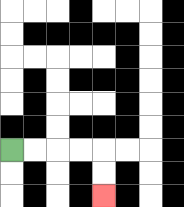{'start': '[0, 6]', 'end': '[4, 8]', 'path_directions': 'R,R,R,R,D,D', 'path_coordinates': '[[0, 6], [1, 6], [2, 6], [3, 6], [4, 6], [4, 7], [4, 8]]'}